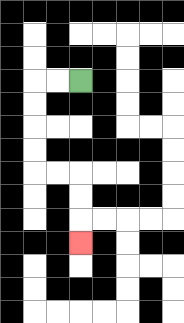{'start': '[3, 3]', 'end': '[3, 10]', 'path_directions': 'L,L,D,D,D,D,R,R,D,D,D', 'path_coordinates': '[[3, 3], [2, 3], [1, 3], [1, 4], [1, 5], [1, 6], [1, 7], [2, 7], [3, 7], [3, 8], [3, 9], [3, 10]]'}